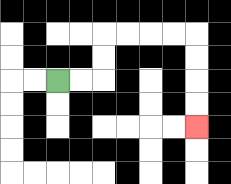{'start': '[2, 3]', 'end': '[8, 5]', 'path_directions': 'R,R,U,U,R,R,R,R,D,D,D,D', 'path_coordinates': '[[2, 3], [3, 3], [4, 3], [4, 2], [4, 1], [5, 1], [6, 1], [7, 1], [8, 1], [8, 2], [8, 3], [8, 4], [8, 5]]'}